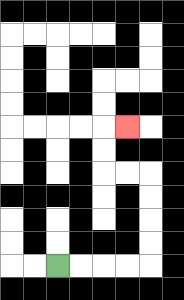{'start': '[2, 11]', 'end': '[5, 5]', 'path_directions': 'R,R,R,R,U,U,U,U,L,L,U,U,R', 'path_coordinates': '[[2, 11], [3, 11], [4, 11], [5, 11], [6, 11], [6, 10], [6, 9], [6, 8], [6, 7], [5, 7], [4, 7], [4, 6], [4, 5], [5, 5]]'}